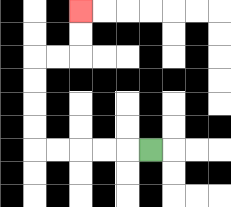{'start': '[6, 6]', 'end': '[3, 0]', 'path_directions': 'L,L,L,L,L,U,U,U,U,R,R,U,U', 'path_coordinates': '[[6, 6], [5, 6], [4, 6], [3, 6], [2, 6], [1, 6], [1, 5], [1, 4], [1, 3], [1, 2], [2, 2], [3, 2], [3, 1], [3, 0]]'}